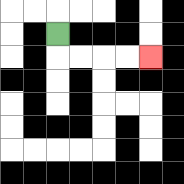{'start': '[2, 1]', 'end': '[6, 2]', 'path_directions': 'D,R,R,R,R', 'path_coordinates': '[[2, 1], [2, 2], [3, 2], [4, 2], [5, 2], [6, 2]]'}